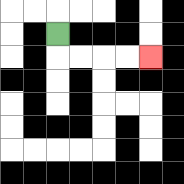{'start': '[2, 1]', 'end': '[6, 2]', 'path_directions': 'D,R,R,R,R', 'path_coordinates': '[[2, 1], [2, 2], [3, 2], [4, 2], [5, 2], [6, 2]]'}